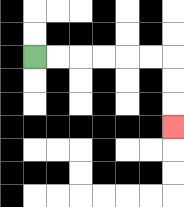{'start': '[1, 2]', 'end': '[7, 5]', 'path_directions': 'R,R,R,R,R,R,D,D,D', 'path_coordinates': '[[1, 2], [2, 2], [3, 2], [4, 2], [5, 2], [6, 2], [7, 2], [7, 3], [7, 4], [7, 5]]'}